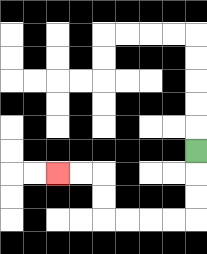{'start': '[8, 6]', 'end': '[2, 7]', 'path_directions': 'D,D,D,L,L,L,L,U,U,L,L', 'path_coordinates': '[[8, 6], [8, 7], [8, 8], [8, 9], [7, 9], [6, 9], [5, 9], [4, 9], [4, 8], [4, 7], [3, 7], [2, 7]]'}